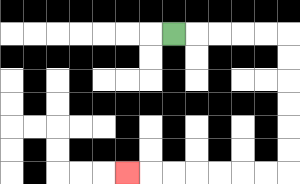{'start': '[7, 1]', 'end': '[5, 7]', 'path_directions': 'R,R,R,R,R,D,D,D,D,D,D,L,L,L,L,L,L,L', 'path_coordinates': '[[7, 1], [8, 1], [9, 1], [10, 1], [11, 1], [12, 1], [12, 2], [12, 3], [12, 4], [12, 5], [12, 6], [12, 7], [11, 7], [10, 7], [9, 7], [8, 7], [7, 7], [6, 7], [5, 7]]'}